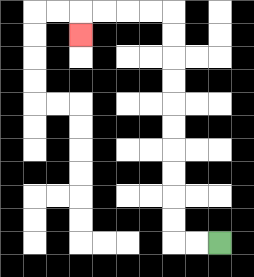{'start': '[9, 10]', 'end': '[3, 1]', 'path_directions': 'L,L,U,U,U,U,U,U,U,U,U,U,L,L,L,L,D', 'path_coordinates': '[[9, 10], [8, 10], [7, 10], [7, 9], [7, 8], [7, 7], [7, 6], [7, 5], [7, 4], [7, 3], [7, 2], [7, 1], [7, 0], [6, 0], [5, 0], [4, 0], [3, 0], [3, 1]]'}